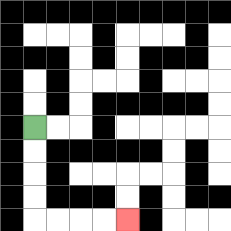{'start': '[1, 5]', 'end': '[5, 9]', 'path_directions': 'D,D,D,D,R,R,R,R', 'path_coordinates': '[[1, 5], [1, 6], [1, 7], [1, 8], [1, 9], [2, 9], [3, 9], [4, 9], [5, 9]]'}